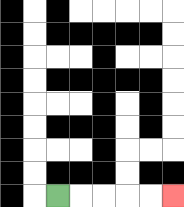{'start': '[2, 8]', 'end': '[7, 8]', 'path_directions': 'R,R,R,R,R', 'path_coordinates': '[[2, 8], [3, 8], [4, 8], [5, 8], [6, 8], [7, 8]]'}